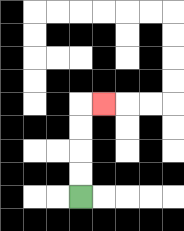{'start': '[3, 8]', 'end': '[4, 4]', 'path_directions': 'U,U,U,U,R', 'path_coordinates': '[[3, 8], [3, 7], [3, 6], [3, 5], [3, 4], [4, 4]]'}